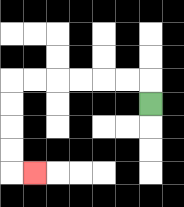{'start': '[6, 4]', 'end': '[1, 7]', 'path_directions': 'U,L,L,L,L,L,L,D,D,D,D,R', 'path_coordinates': '[[6, 4], [6, 3], [5, 3], [4, 3], [3, 3], [2, 3], [1, 3], [0, 3], [0, 4], [0, 5], [0, 6], [0, 7], [1, 7]]'}